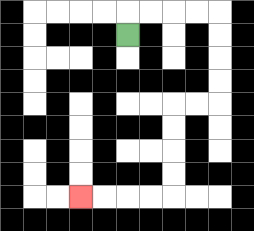{'start': '[5, 1]', 'end': '[3, 8]', 'path_directions': 'U,R,R,R,R,D,D,D,D,L,L,D,D,D,D,L,L,L,L', 'path_coordinates': '[[5, 1], [5, 0], [6, 0], [7, 0], [8, 0], [9, 0], [9, 1], [9, 2], [9, 3], [9, 4], [8, 4], [7, 4], [7, 5], [7, 6], [7, 7], [7, 8], [6, 8], [5, 8], [4, 8], [3, 8]]'}